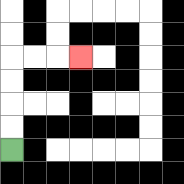{'start': '[0, 6]', 'end': '[3, 2]', 'path_directions': 'U,U,U,U,R,R,R', 'path_coordinates': '[[0, 6], [0, 5], [0, 4], [0, 3], [0, 2], [1, 2], [2, 2], [3, 2]]'}